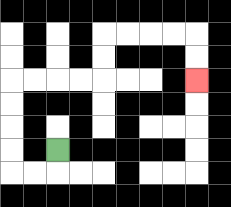{'start': '[2, 6]', 'end': '[8, 3]', 'path_directions': 'D,L,L,U,U,U,U,R,R,R,R,U,U,R,R,R,R,D,D', 'path_coordinates': '[[2, 6], [2, 7], [1, 7], [0, 7], [0, 6], [0, 5], [0, 4], [0, 3], [1, 3], [2, 3], [3, 3], [4, 3], [4, 2], [4, 1], [5, 1], [6, 1], [7, 1], [8, 1], [8, 2], [8, 3]]'}